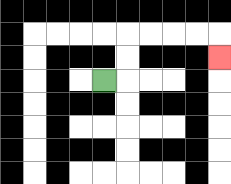{'start': '[4, 3]', 'end': '[9, 2]', 'path_directions': 'R,U,U,R,R,R,R,D', 'path_coordinates': '[[4, 3], [5, 3], [5, 2], [5, 1], [6, 1], [7, 1], [8, 1], [9, 1], [9, 2]]'}